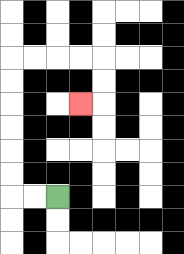{'start': '[2, 8]', 'end': '[3, 4]', 'path_directions': 'L,L,U,U,U,U,U,U,R,R,R,R,D,D,L', 'path_coordinates': '[[2, 8], [1, 8], [0, 8], [0, 7], [0, 6], [0, 5], [0, 4], [0, 3], [0, 2], [1, 2], [2, 2], [3, 2], [4, 2], [4, 3], [4, 4], [3, 4]]'}